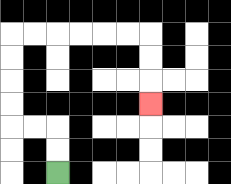{'start': '[2, 7]', 'end': '[6, 4]', 'path_directions': 'U,U,L,L,U,U,U,U,R,R,R,R,R,R,D,D,D', 'path_coordinates': '[[2, 7], [2, 6], [2, 5], [1, 5], [0, 5], [0, 4], [0, 3], [0, 2], [0, 1], [1, 1], [2, 1], [3, 1], [4, 1], [5, 1], [6, 1], [6, 2], [6, 3], [6, 4]]'}